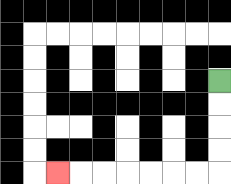{'start': '[9, 3]', 'end': '[2, 7]', 'path_directions': 'D,D,D,D,L,L,L,L,L,L,L', 'path_coordinates': '[[9, 3], [9, 4], [9, 5], [9, 6], [9, 7], [8, 7], [7, 7], [6, 7], [5, 7], [4, 7], [3, 7], [2, 7]]'}